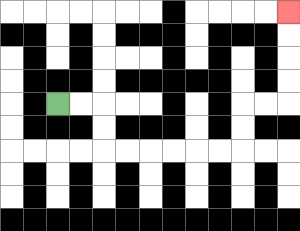{'start': '[2, 4]', 'end': '[12, 0]', 'path_directions': 'R,R,D,D,R,R,R,R,R,R,U,U,R,R,U,U,U,U', 'path_coordinates': '[[2, 4], [3, 4], [4, 4], [4, 5], [4, 6], [5, 6], [6, 6], [7, 6], [8, 6], [9, 6], [10, 6], [10, 5], [10, 4], [11, 4], [12, 4], [12, 3], [12, 2], [12, 1], [12, 0]]'}